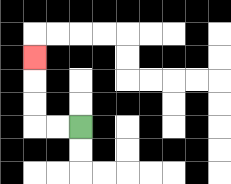{'start': '[3, 5]', 'end': '[1, 2]', 'path_directions': 'L,L,U,U,U', 'path_coordinates': '[[3, 5], [2, 5], [1, 5], [1, 4], [1, 3], [1, 2]]'}